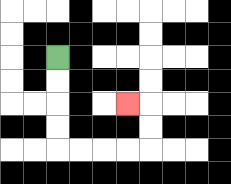{'start': '[2, 2]', 'end': '[5, 4]', 'path_directions': 'D,D,D,D,R,R,R,R,U,U,L', 'path_coordinates': '[[2, 2], [2, 3], [2, 4], [2, 5], [2, 6], [3, 6], [4, 6], [5, 6], [6, 6], [6, 5], [6, 4], [5, 4]]'}